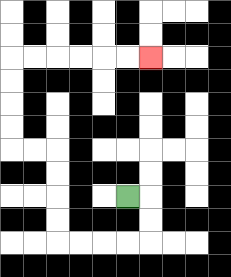{'start': '[5, 8]', 'end': '[6, 2]', 'path_directions': 'R,D,D,L,L,L,L,U,U,U,U,L,L,U,U,U,U,R,R,R,R,R,R', 'path_coordinates': '[[5, 8], [6, 8], [6, 9], [6, 10], [5, 10], [4, 10], [3, 10], [2, 10], [2, 9], [2, 8], [2, 7], [2, 6], [1, 6], [0, 6], [0, 5], [0, 4], [0, 3], [0, 2], [1, 2], [2, 2], [3, 2], [4, 2], [5, 2], [6, 2]]'}